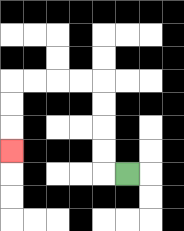{'start': '[5, 7]', 'end': '[0, 6]', 'path_directions': 'L,U,U,U,U,L,L,L,L,D,D,D', 'path_coordinates': '[[5, 7], [4, 7], [4, 6], [4, 5], [4, 4], [4, 3], [3, 3], [2, 3], [1, 3], [0, 3], [0, 4], [0, 5], [0, 6]]'}